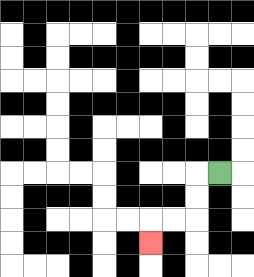{'start': '[9, 7]', 'end': '[6, 10]', 'path_directions': 'L,D,D,L,L,D', 'path_coordinates': '[[9, 7], [8, 7], [8, 8], [8, 9], [7, 9], [6, 9], [6, 10]]'}